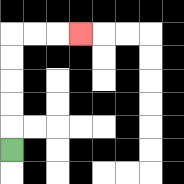{'start': '[0, 6]', 'end': '[3, 1]', 'path_directions': 'U,U,U,U,U,R,R,R', 'path_coordinates': '[[0, 6], [0, 5], [0, 4], [0, 3], [0, 2], [0, 1], [1, 1], [2, 1], [3, 1]]'}